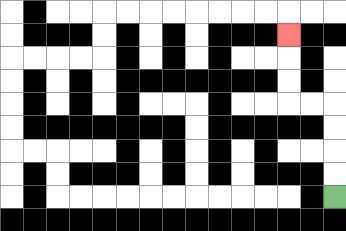{'start': '[14, 8]', 'end': '[12, 1]', 'path_directions': 'U,U,U,U,L,L,U,U,U', 'path_coordinates': '[[14, 8], [14, 7], [14, 6], [14, 5], [14, 4], [13, 4], [12, 4], [12, 3], [12, 2], [12, 1]]'}